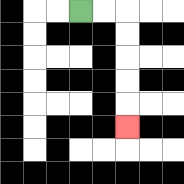{'start': '[3, 0]', 'end': '[5, 5]', 'path_directions': 'R,R,D,D,D,D,D', 'path_coordinates': '[[3, 0], [4, 0], [5, 0], [5, 1], [5, 2], [5, 3], [5, 4], [5, 5]]'}